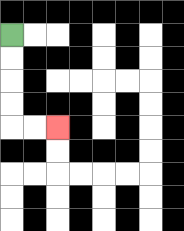{'start': '[0, 1]', 'end': '[2, 5]', 'path_directions': 'D,D,D,D,R,R', 'path_coordinates': '[[0, 1], [0, 2], [0, 3], [0, 4], [0, 5], [1, 5], [2, 5]]'}